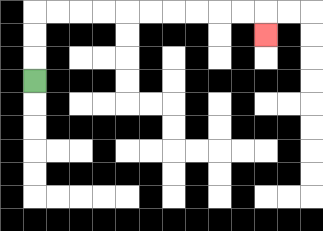{'start': '[1, 3]', 'end': '[11, 1]', 'path_directions': 'U,U,U,R,R,R,R,R,R,R,R,R,R,D', 'path_coordinates': '[[1, 3], [1, 2], [1, 1], [1, 0], [2, 0], [3, 0], [4, 0], [5, 0], [6, 0], [7, 0], [8, 0], [9, 0], [10, 0], [11, 0], [11, 1]]'}